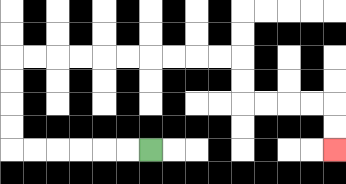{'start': '[6, 6]', 'end': '[14, 6]', 'path_directions': 'L,L,L,L,L,L,U,U,U,U,R,R,R,R,R,R,R,R,R,R,D,D,R,R,R,R,D,D', 'path_coordinates': '[[6, 6], [5, 6], [4, 6], [3, 6], [2, 6], [1, 6], [0, 6], [0, 5], [0, 4], [0, 3], [0, 2], [1, 2], [2, 2], [3, 2], [4, 2], [5, 2], [6, 2], [7, 2], [8, 2], [9, 2], [10, 2], [10, 3], [10, 4], [11, 4], [12, 4], [13, 4], [14, 4], [14, 5], [14, 6]]'}